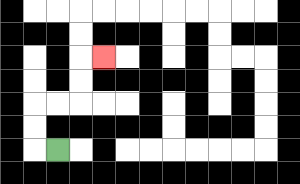{'start': '[2, 6]', 'end': '[4, 2]', 'path_directions': 'L,U,U,R,R,U,U,R', 'path_coordinates': '[[2, 6], [1, 6], [1, 5], [1, 4], [2, 4], [3, 4], [3, 3], [3, 2], [4, 2]]'}